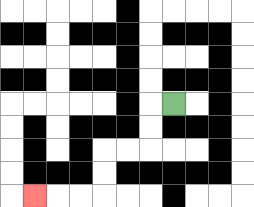{'start': '[7, 4]', 'end': '[1, 8]', 'path_directions': 'L,D,D,L,L,D,D,L,L,L', 'path_coordinates': '[[7, 4], [6, 4], [6, 5], [6, 6], [5, 6], [4, 6], [4, 7], [4, 8], [3, 8], [2, 8], [1, 8]]'}